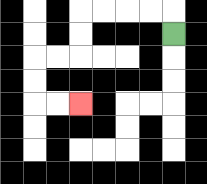{'start': '[7, 1]', 'end': '[3, 4]', 'path_directions': 'U,L,L,L,L,D,D,L,L,D,D,R,R', 'path_coordinates': '[[7, 1], [7, 0], [6, 0], [5, 0], [4, 0], [3, 0], [3, 1], [3, 2], [2, 2], [1, 2], [1, 3], [1, 4], [2, 4], [3, 4]]'}